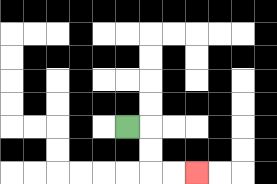{'start': '[5, 5]', 'end': '[8, 7]', 'path_directions': 'R,D,D,R,R', 'path_coordinates': '[[5, 5], [6, 5], [6, 6], [6, 7], [7, 7], [8, 7]]'}